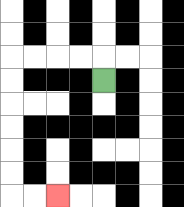{'start': '[4, 3]', 'end': '[2, 8]', 'path_directions': 'U,L,L,L,L,D,D,D,D,D,D,R,R', 'path_coordinates': '[[4, 3], [4, 2], [3, 2], [2, 2], [1, 2], [0, 2], [0, 3], [0, 4], [0, 5], [0, 6], [0, 7], [0, 8], [1, 8], [2, 8]]'}